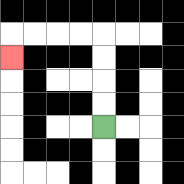{'start': '[4, 5]', 'end': '[0, 2]', 'path_directions': 'U,U,U,U,L,L,L,L,D', 'path_coordinates': '[[4, 5], [4, 4], [4, 3], [4, 2], [4, 1], [3, 1], [2, 1], [1, 1], [0, 1], [0, 2]]'}